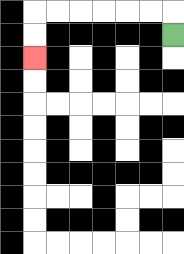{'start': '[7, 1]', 'end': '[1, 2]', 'path_directions': 'U,L,L,L,L,L,L,D,D', 'path_coordinates': '[[7, 1], [7, 0], [6, 0], [5, 0], [4, 0], [3, 0], [2, 0], [1, 0], [1, 1], [1, 2]]'}